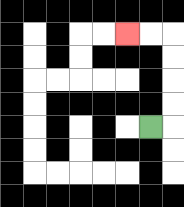{'start': '[6, 5]', 'end': '[5, 1]', 'path_directions': 'R,U,U,U,U,L,L', 'path_coordinates': '[[6, 5], [7, 5], [7, 4], [7, 3], [7, 2], [7, 1], [6, 1], [5, 1]]'}